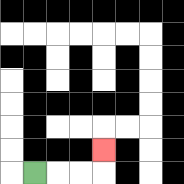{'start': '[1, 7]', 'end': '[4, 6]', 'path_directions': 'R,R,R,U', 'path_coordinates': '[[1, 7], [2, 7], [3, 7], [4, 7], [4, 6]]'}